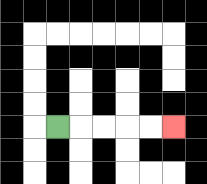{'start': '[2, 5]', 'end': '[7, 5]', 'path_directions': 'R,R,R,R,R', 'path_coordinates': '[[2, 5], [3, 5], [4, 5], [5, 5], [6, 5], [7, 5]]'}